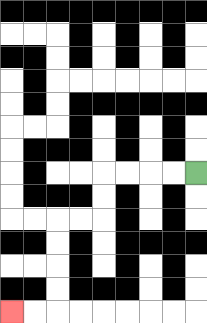{'start': '[8, 7]', 'end': '[0, 13]', 'path_directions': 'L,L,L,L,D,D,L,L,D,D,D,D,L,L', 'path_coordinates': '[[8, 7], [7, 7], [6, 7], [5, 7], [4, 7], [4, 8], [4, 9], [3, 9], [2, 9], [2, 10], [2, 11], [2, 12], [2, 13], [1, 13], [0, 13]]'}